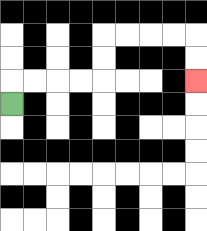{'start': '[0, 4]', 'end': '[8, 3]', 'path_directions': 'U,R,R,R,R,U,U,R,R,R,R,D,D', 'path_coordinates': '[[0, 4], [0, 3], [1, 3], [2, 3], [3, 3], [4, 3], [4, 2], [4, 1], [5, 1], [6, 1], [7, 1], [8, 1], [8, 2], [8, 3]]'}